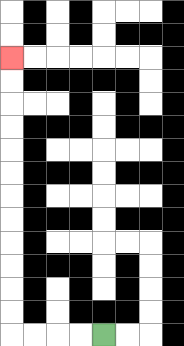{'start': '[4, 14]', 'end': '[0, 2]', 'path_directions': 'L,L,L,L,U,U,U,U,U,U,U,U,U,U,U,U', 'path_coordinates': '[[4, 14], [3, 14], [2, 14], [1, 14], [0, 14], [0, 13], [0, 12], [0, 11], [0, 10], [0, 9], [0, 8], [0, 7], [0, 6], [0, 5], [0, 4], [0, 3], [0, 2]]'}